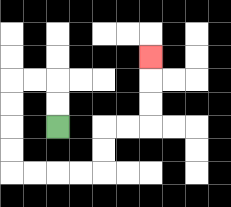{'start': '[2, 5]', 'end': '[6, 2]', 'path_directions': 'U,U,L,L,D,D,D,D,R,R,R,R,U,U,R,R,U,U,U', 'path_coordinates': '[[2, 5], [2, 4], [2, 3], [1, 3], [0, 3], [0, 4], [0, 5], [0, 6], [0, 7], [1, 7], [2, 7], [3, 7], [4, 7], [4, 6], [4, 5], [5, 5], [6, 5], [6, 4], [6, 3], [6, 2]]'}